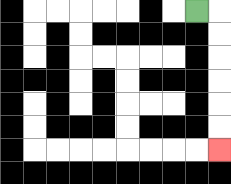{'start': '[8, 0]', 'end': '[9, 6]', 'path_directions': 'R,D,D,D,D,D,D', 'path_coordinates': '[[8, 0], [9, 0], [9, 1], [9, 2], [9, 3], [9, 4], [9, 5], [9, 6]]'}